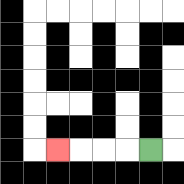{'start': '[6, 6]', 'end': '[2, 6]', 'path_directions': 'L,L,L,L', 'path_coordinates': '[[6, 6], [5, 6], [4, 6], [3, 6], [2, 6]]'}